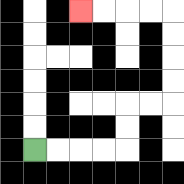{'start': '[1, 6]', 'end': '[3, 0]', 'path_directions': 'R,R,R,R,U,U,R,R,U,U,U,U,L,L,L,L', 'path_coordinates': '[[1, 6], [2, 6], [3, 6], [4, 6], [5, 6], [5, 5], [5, 4], [6, 4], [7, 4], [7, 3], [7, 2], [7, 1], [7, 0], [6, 0], [5, 0], [4, 0], [3, 0]]'}